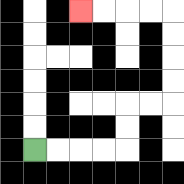{'start': '[1, 6]', 'end': '[3, 0]', 'path_directions': 'R,R,R,R,U,U,R,R,U,U,U,U,L,L,L,L', 'path_coordinates': '[[1, 6], [2, 6], [3, 6], [4, 6], [5, 6], [5, 5], [5, 4], [6, 4], [7, 4], [7, 3], [7, 2], [7, 1], [7, 0], [6, 0], [5, 0], [4, 0], [3, 0]]'}